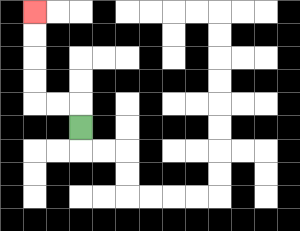{'start': '[3, 5]', 'end': '[1, 0]', 'path_directions': 'U,L,L,U,U,U,U', 'path_coordinates': '[[3, 5], [3, 4], [2, 4], [1, 4], [1, 3], [1, 2], [1, 1], [1, 0]]'}